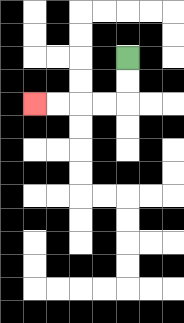{'start': '[5, 2]', 'end': '[1, 4]', 'path_directions': 'D,D,L,L,L,L', 'path_coordinates': '[[5, 2], [5, 3], [5, 4], [4, 4], [3, 4], [2, 4], [1, 4]]'}